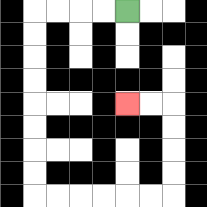{'start': '[5, 0]', 'end': '[5, 4]', 'path_directions': 'L,L,L,L,D,D,D,D,D,D,D,D,R,R,R,R,R,R,U,U,U,U,L,L', 'path_coordinates': '[[5, 0], [4, 0], [3, 0], [2, 0], [1, 0], [1, 1], [1, 2], [1, 3], [1, 4], [1, 5], [1, 6], [1, 7], [1, 8], [2, 8], [3, 8], [4, 8], [5, 8], [6, 8], [7, 8], [7, 7], [7, 6], [7, 5], [7, 4], [6, 4], [5, 4]]'}